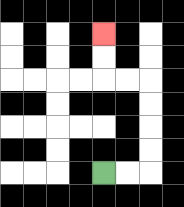{'start': '[4, 7]', 'end': '[4, 1]', 'path_directions': 'R,R,U,U,U,U,L,L,U,U', 'path_coordinates': '[[4, 7], [5, 7], [6, 7], [6, 6], [6, 5], [6, 4], [6, 3], [5, 3], [4, 3], [4, 2], [4, 1]]'}